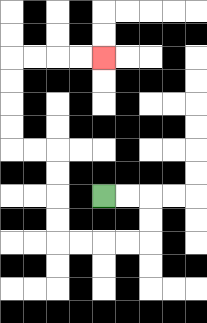{'start': '[4, 8]', 'end': '[4, 2]', 'path_directions': 'R,R,D,D,L,L,L,L,U,U,U,U,L,L,U,U,U,U,R,R,R,R', 'path_coordinates': '[[4, 8], [5, 8], [6, 8], [6, 9], [6, 10], [5, 10], [4, 10], [3, 10], [2, 10], [2, 9], [2, 8], [2, 7], [2, 6], [1, 6], [0, 6], [0, 5], [0, 4], [0, 3], [0, 2], [1, 2], [2, 2], [3, 2], [4, 2]]'}